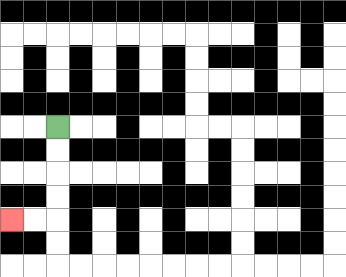{'start': '[2, 5]', 'end': '[0, 9]', 'path_directions': 'D,D,D,D,L,L', 'path_coordinates': '[[2, 5], [2, 6], [2, 7], [2, 8], [2, 9], [1, 9], [0, 9]]'}